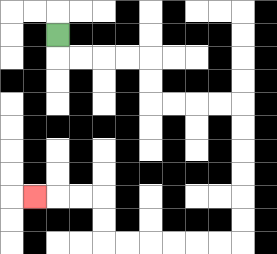{'start': '[2, 1]', 'end': '[1, 8]', 'path_directions': 'D,R,R,R,R,D,D,R,R,R,R,D,D,D,D,D,D,L,L,L,L,L,L,U,U,L,L,L', 'path_coordinates': '[[2, 1], [2, 2], [3, 2], [4, 2], [5, 2], [6, 2], [6, 3], [6, 4], [7, 4], [8, 4], [9, 4], [10, 4], [10, 5], [10, 6], [10, 7], [10, 8], [10, 9], [10, 10], [9, 10], [8, 10], [7, 10], [6, 10], [5, 10], [4, 10], [4, 9], [4, 8], [3, 8], [2, 8], [1, 8]]'}